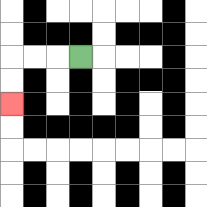{'start': '[3, 2]', 'end': '[0, 4]', 'path_directions': 'L,L,L,D,D', 'path_coordinates': '[[3, 2], [2, 2], [1, 2], [0, 2], [0, 3], [0, 4]]'}